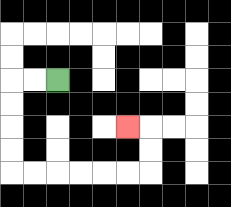{'start': '[2, 3]', 'end': '[5, 5]', 'path_directions': 'L,L,D,D,D,D,R,R,R,R,R,R,U,U,L', 'path_coordinates': '[[2, 3], [1, 3], [0, 3], [0, 4], [0, 5], [0, 6], [0, 7], [1, 7], [2, 7], [3, 7], [4, 7], [5, 7], [6, 7], [6, 6], [6, 5], [5, 5]]'}